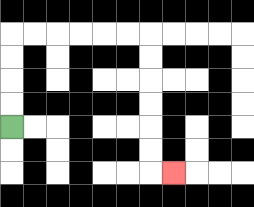{'start': '[0, 5]', 'end': '[7, 7]', 'path_directions': 'U,U,U,U,R,R,R,R,R,R,D,D,D,D,D,D,R', 'path_coordinates': '[[0, 5], [0, 4], [0, 3], [0, 2], [0, 1], [1, 1], [2, 1], [3, 1], [4, 1], [5, 1], [6, 1], [6, 2], [6, 3], [6, 4], [6, 5], [6, 6], [6, 7], [7, 7]]'}